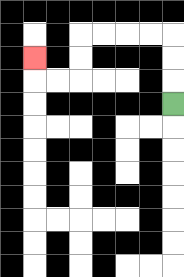{'start': '[7, 4]', 'end': '[1, 2]', 'path_directions': 'U,U,U,L,L,L,L,D,D,L,L,U', 'path_coordinates': '[[7, 4], [7, 3], [7, 2], [7, 1], [6, 1], [5, 1], [4, 1], [3, 1], [3, 2], [3, 3], [2, 3], [1, 3], [1, 2]]'}